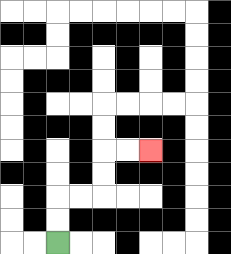{'start': '[2, 10]', 'end': '[6, 6]', 'path_directions': 'U,U,R,R,U,U,R,R', 'path_coordinates': '[[2, 10], [2, 9], [2, 8], [3, 8], [4, 8], [4, 7], [4, 6], [5, 6], [6, 6]]'}